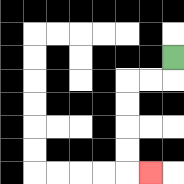{'start': '[7, 2]', 'end': '[6, 7]', 'path_directions': 'D,L,L,D,D,D,D,R', 'path_coordinates': '[[7, 2], [7, 3], [6, 3], [5, 3], [5, 4], [5, 5], [5, 6], [5, 7], [6, 7]]'}